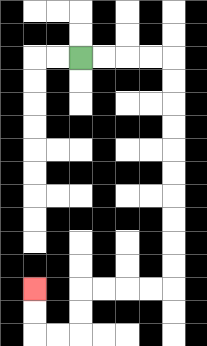{'start': '[3, 2]', 'end': '[1, 12]', 'path_directions': 'R,R,R,R,D,D,D,D,D,D,D,D,D,D,L,L,L,L,D,D,L,L,U,U', 'path_coordinates': '[[3, 2], [4, 2], [5, 2], [6, 2], [7, 2], [7, 3], [7, 4], [7, 5], [7, 6], [7, 7], [7, 8], [7, 9], [7, 10], [7, 11], [7, 12], [6, 12], [5, 12], [4, 12], [3, 12], [3, 13], [3, 14], [2, 14], [1, 14], [1, 13], [1, 12]]'}